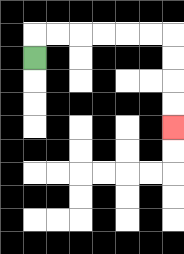{'start': '[1, 2]', 'end': '[7, 5]', 'path_directions': 'U,R,R,R,R,R,R,D,D,D,D', 'path_coordinates': '[[1, 2], [1, 1], [2, 1], [3, 1], [4, 1], [5, 1], [6, 1], [7, 1], [7, 2], [7, 3], [7, 4], [7, 5]]'}